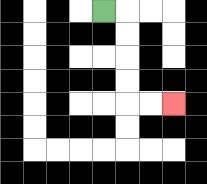{'start': '[4, 0]', 'end': '[7, 4]', 'path_directions': 'R,D,D,D,D,R,R', 'path_coordinates': '[[4, 0], [5, 0], [5, 1], [5, 2], [5, 3], [5, 4], [6, 4], [7, 4]]'}